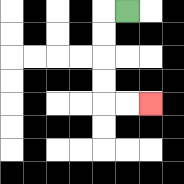{'start': '[5, 0]', 'end': '[6, 4]', 'path_directions': 'L,D,D,D,D,R,R', 'path_coordinates': '[[5, 0], [4, 0], [4, 1], [4, 2], [4, 3], [4, 4], [5, 4], [6, 4]]'}